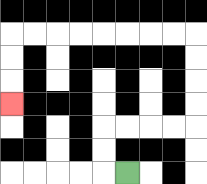{'start': '[5, 7]', 'end': '[0, 4]', 'path_directions': 'L,U,U,R,R,R,R,U,U,U,U,L,L,L,L,L,L,L,L,D,D,D', 'path_coordinates': '[[5, 7], [4, 7], [4, 6], [4, 5], [5, 5], [6, 5], [7, 5], [8, 5], [8, 4], [8, 3], [8, 2], [8, 1], [7, 1], [6, 1], [5, 1], [4, 1], [3, 1], [2, 1], [1, 1], [0, 1], [0, 2], [0, 3], [0, 4]]'}